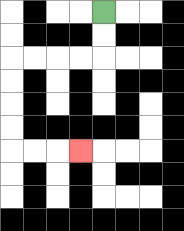{'start': '[4, 0]', 'end': '[3, 6]', 'path_directions': 'D,D,L,L,L,L,D,D,D,D,R,R,R', 'path_coordinates': '[[4, 0], [4, 1], [4, 2], [3, 2], [2, 2], [1, 2], [0, 2], [0, 3], [0, 4], [0, 5], [0, 6], [1, 6], [2, 6], [3, 6]]'}